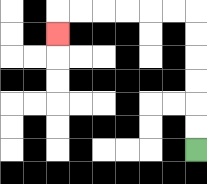{'start': '[8, 6]', 'end': '[2, 1]', 'path_directions': 'U,U,U,U,U,U,L,L,L,L,L,L,D', 'path_coordinates': '[[8, 6], [8, 5], [8, 4], [8, 3], [8, 2], [8, 1], [8, 0], [7, 0], [6, 0], [5, 0], [4, 0], [3, 0], [2, 0], [2, 1]]'}